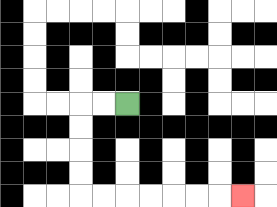{'start': '[5, 4]', 'end': '[10, 8]', 'path_directions': 'L,L,D,D,D,D,R,R,R,R,R,R,R', 'path_coordinates': '[[5, 4], [4, 4], [3, 4], [3, 5], [3, 6], [3, 7], [3, 8], [4, 8], [5, 8], [6, 8], [7, 8], [8, 8], [9, 8], [10, 8]]'}